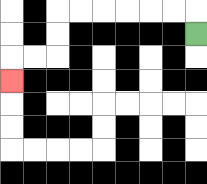{'start': '[8, 1]', 'end': '[0, 3]', 'path_directions': 'U,L,L,L,L,L,L,D,D,L,L,D', 'path_coordinates': '[[8, 1], [8, 0], [7, 0], [6, 0], [5, 0], [4, 0], [3, 0], [2, 0], [2, 1], [2, 2], [1, 2], [0, 2], [0, 3]]'}